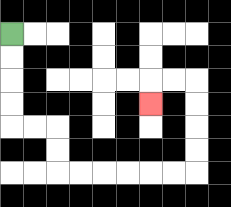{'start': '[0, 1]', 'end': '[6, 4]', 'path_directions': 'D,D,D,D,R,R,D,D,R,R,R,R,R,R,U,U,U,U,L,L,D', 'path_coordinates': '[[0, 1], [0, 2], [0, 3], [0, 4], [0, 5], [1, 5], [2, 5], [2, 6], [2, 7], [3, 7], [4, 7], [5, 7], [6, 7], [7, 7], [8, 7], [8, 6], [8, 5], [8, 4], [8, 3], [7, 3], [6, 3], [6, 4]]'}